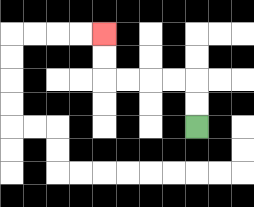{'start': '[8, 5]', 'end': '[4, 1]', 'path_directions': 'U,U,L,L,L,L,U,U', 'path_coordinates': '[[8, 5], [8, 4], [8, 3], [7, 3], [6, 3], [5, 3], [4, 3], [4, 2], [4, 1]]'}